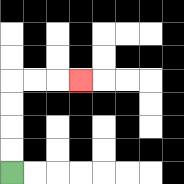{'start': '[0, 7]', 'end': '[3, 3]', 'path_directions': 'U,U,U,U,R,R,R', 'path_coordinates': '[[0, 7], [0, 6], [0, 5], [0, 4], [0, 3], [1, 3], [2, 3], [3, 3]]'}